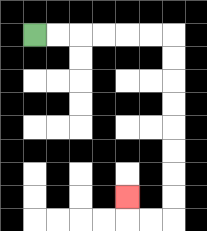{'start': '[1, 1]', 'end': '[5, 8]', 'path_directions': 'R,R,R,R,R,R,D,D,D,D,D,D,D,D,L,L,U', 'path_coordinates': '[[1, 1], [2, 1], [3, 1], [4, 1], [5, 1], [6, 1], [7, 1], [7, 2], [7, 3], [7, 4], [7, 5], [7, 6], [7, 7], [7, 8], [7, 9], [6, 9], [5, 9], [5, 8]]'}